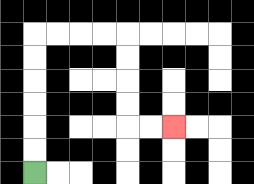{'start': '[1, 7]', 'end': '[7, 5]', 'path_directions': 'U,U,U,U,U,U,R,R,R,R,D,D,D,D,R,R', 'path_coordinates': '[[1, 7], [1, 6], [1, 5], [1, 4], [1, 3], [1, 2], [1, 1], [2, 1], [3, 1], [4, 1], [5, 1], [5, 2], [5, 3], [5, 4], [5, 5], [6, 5], [7, 5]]'}